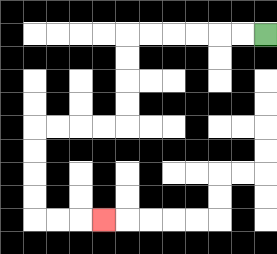{'start': '[11, 1]', 'end': '[4, 9]', 'path_directions': 'L,L,L,L,L,L,D,D,D,D,L,L,L,L,D,D,D,D,R,R,R', 'path_coordinates': '[[11, 1], [10, 1], [9, 1], [8, 1], [7, 1], [6, 1], [5, 1], [5, 2], [5, 3], [5, 4], [5, 5], [4, 5], [3, 5], [2, 5], [1, 5], [1, 6], [1, 7], [1, 8], [1, 9], [2, 9], [3, 9], [4, 9]]'}